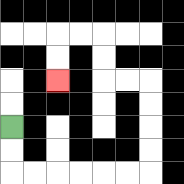{'start': '[0, 5]', 'end': '[2, 3]', 'path_directions': 'D,D,R,R,R,R,R,R,U,U,U,U,L,L,U,U,L,L,D,D', 'path_coordinates': '[[0, 5], [0, 6], [0, 7], [1, 7], [2, 7], [3, 7], [4, 7], [5, 7], [6, 7], [6, 6], [6, 5], [6, 4], [6, 3], [5, 3], [4, 3], [4, 2], [4, 1], [3, 1], [2, 1], [2, 2], [2, 3]]'}